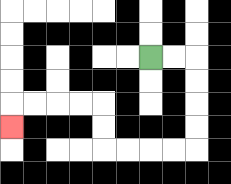{'start': '[6, 2]', 'end': '[0, 5]', 'path_directions': 'R,R,D,D,D,D,L,L,L,L,U,U,L,L,L,L,D', 'path_coordinates': '[[6, 2], [7, 2], [8, 2], [8, 3], [8, 4], [8, 5], [8, 6], [7, 6], [6, 6], [5, 6], [4, 6], [4, 5], [4, 4], [3, 4], [2, 4], [1, 4], [0, 4], [0, 5]]'}